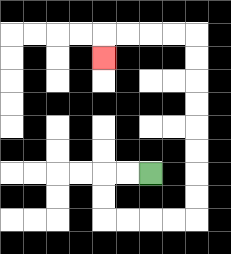{'start': '[6, 7]', 'end': '[4, 2]', 'path_directions': 'L,L,D,D,R,R,R,R,U,U,U,U,U,U,U,U,L,L,L,L,D', 'path_coordinates': '[[6, 7], [5, 7], [4, 7], [4, 8], [4, 9], [5, 9], [6, 9], [7, 9], [8, 9], [8, 8], [8, 7], [8, 6], [8, 5], [8, 4], [8, 3], [8, 2], [8, 1], [7, 1], [6, 1], [5, 1], [4, 1], [4, 2]]'}